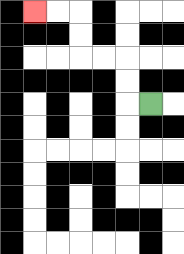{'start': '[6, 4]', 'end': '[1, 0]', 'path_directions': 'L,U,U,L,L,U,U,L,L', 'path_coordinates': '[[6, 4], [5, 4], [5, 3], [5, 2], [4, 2], [3, 2], [3, 1], [3, 0], [2, 0], [1, 0]]'}